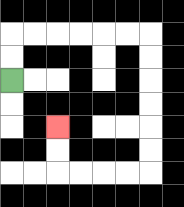{'start': '[0, 3]', 'end': '[2, 5]', 'path_directions': 'U,U,R,R,R,R,R,R,D,D,D,D,D,D,L,L,L,L,U,U', 'path_coordinates': '[[0, 3], [0, 2], [0, 1], [1, 1], [2, 1], [3, 1], [4, 1], [5, 1], [6, 1], [6, 2], [6, 3], [6, 4], [6, 5], [6, 6], [6, 7], [5, 7], [4, 7], [3, 7], [2, 7], [2, 6], [2, 5]]'}